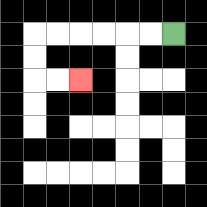{'start': '[7, 1]', 'end': '[3, 3]', 'path_directions': 'L,L,L,L,L,L,D,D,R,R', 'path_coordinates': '[[7, 1], [6, 1], [5, 1], [4, 1], [3, 1], [2, 1], [1, 1], [1, 2], [1, 3], [2, 3], [3, 3]]'}